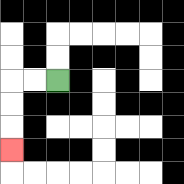{'start': '[2, 3]', 'end': '[0, 6]', 'path_directions': 'L,L,D,D,D', 'path_coordinates': '[[2, 3], [1, 3], [0, 3], [0, 4], [0, 5], [0, 6]]'}